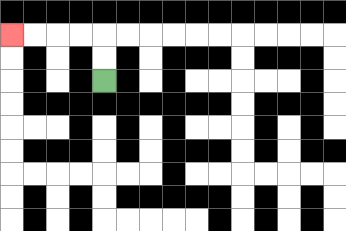{'start': '[4, 3]', 'end': '[0, 1]', 'path_directions': 'U,U,L,L,L,L', 'path_coordinates': '[[4, 3], [4, 2], [4, 1], [3, 1], [2, 1], [1, 1], [0, 1]]'}